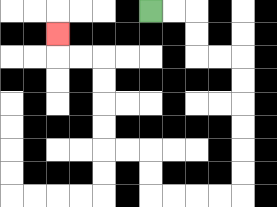{'start': '[6, 0]', 'end': '[2, 1]', 'path_directions': 'R,R,D,D,R,R,D,D,D,D,D,D,L,L,L,L,U,U,L,L,U,U,U,U,L,L,U', 'path_coordinates': '[[6, 0], [7, 0], [8, 0], [8, 1], [8, 2], [9, 2], [10, 2], [10, 3], [10, 4], [10, 5], [10, 6], [10, 7], [10, 8], [9, 8], [8, 8], [7, 8], [6, 8], [6, 7], [6, 6], [5, 6], [4, 6], [4, 5], [4, 4], [4, 3], [4, 2], [3, 2], [2, 2], [2, 1]]'}